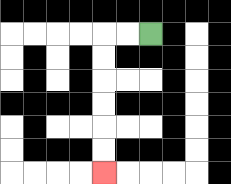{'start': '[6, 1]', 'end': '[4, 7]', 'path_directions': 'L,L,D,D,D,D,D,D', 'path_coordinates': '[[6, 1], [5, 1], [4, 1], [4, 2], [4, 3], [4, 4], [4, 5], [4, 6], [4, 7]]'}